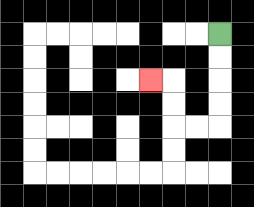{'start': '[9, 1]', 'end': '[6, 3]', 'path_directions': 'D,D,D,D,L,L,U,U,L', 'path_coordinates': '[[9, 1], [9, 2], [9, 3], [9, 4], [9, 5], [8, 5], [7, 5], [7, 4], [7, 3], [6, 3]]'}